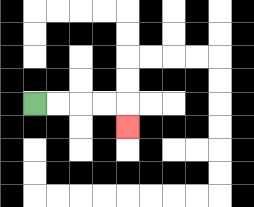{'start': '[1, 4]', 'end': '[5, 5]', 'path_directions': 'R,R,R,R,D', 'path_coordinates': '[[1, 4], [2, 4], [3, 4], [4, 4], [5, 4], [5, 5]]'}